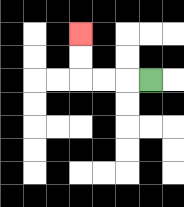{'start': '[6, 3]', 'end': '[3, 1]', 'path_directions': 'L,L,L,U,U', 'path_coordinates': '[[6, 3], [5, 3], [4, 3], [3, 3], [3, 2], [3, 1]]'}